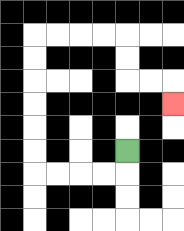{'start': '[5, 6]', 'end': '[7, 4]', 'path_directions': 'D,L,L,L,L,U,U,U,U,U,U,R,R,R,R,D,D,R,R,D', 'path_coordinates': '[[5, 6], [5, 7], [4, 7], [3, 7], [2, 7], [1, 7], [1, 6], [1, 5], [1, 4], [1, 3], [1, 2], [1, 1], [2, 1], [3, 1], [4, 1], [5, 1], [5, 2], [5, 3], [6, 3], [7, 3], [7, 4]]'}